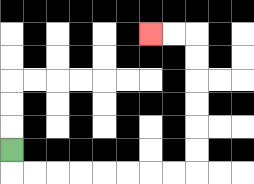{'start': '[0, 6]', 'end': '[6, 1]', 'path_directions': 'D,R,R,R,R,R,R,R,R,U,U,U,U,U,U,L,L', 'path_coordinates': '[[0, 6], [0, 7], [1, 7], [2, 7], [3, 7], [4, 7], [5, 7], [6, 7], [7, 7], [8, 7], [8, 6], [8, 5], [8, 4], [8, 3], [8, 2], [8, 1], [7, 1], [6, 1]]'}